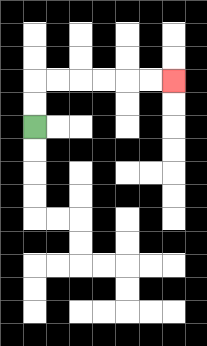{'start': '[1, 5]', 'end': '[7, 3]', 'path_directions': 'U,U,R,R,R,R,R,R', 'path_coordinates': '[[1, 5], [1, 4], [1, 3], [2, 3], [3, 3], [4, 3], [5, 3], [6, 3], [7, 3]]'}